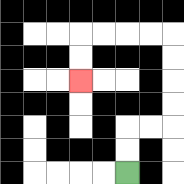{'start': '[5, 7]', 'end': '[3, 3]', 'path_directions': 'U,U,R,R,U,U,U,U,L,L,L,L,D,D', 'path_coordinates': '[[5, 7], [5, 6], [5, 5], [6, 5], [7, 5], [7, 4], [7, 3], [7, 2], [7, 1], [6, 1], [5, 1], [4, 1], [3, 1], [3, 2], [3, 3]]'}